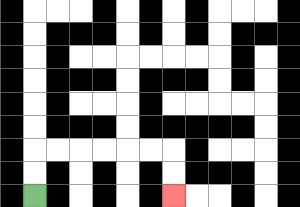{'start': '[1, 8]', 'end': '[7, 8]', 'path_directions': 'U,U,R,R,R,R,R,R,D,D', 'path_coordinates': '[[1, 8], [1, 7], [1, 6], [2, 6], [3, 6], [4, 6], [5, 6], [6, 6], [7, 6], [7, 7], [7, 8]]'}